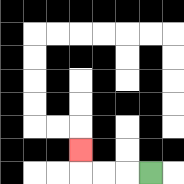{'start': '[6, 7]', 'end': '[3, 6]', 'path_directions': 'L,L,L,U', 'path_coordinates': '[[6, 7], [5, 7], [4, 7], [3, 7], [3, 6]]'}